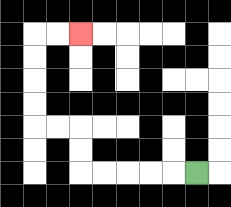{'start': '[8, 7]', 'end': '[3, 1]', 'path_directions': 'L,L,L,L,L,U,U,L,L,U,U,U,U,R,R', 'path_coordinates': '[[8, 7], [7, 7], [6, 7], [5, 7], [4, 7], [3, 7], [3, 6], [3, 5], [2, 5], [1, 5], [1, 4], [1, 3], [1, 2], [1, 1], [2, 1], [3, 1]]'}